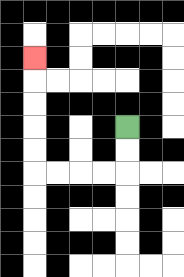{'start': '[5, 5]', 'end': '[1, 2]', 'path_directions': 'D,D,L,L,L,L,U,U,U,U,U', 'path_coordinates': '[[5, 5], [5, 6], [5, 7], [4, 7], [3, 7], [2, 7], [1, 7], [1, 6], [1, 5], [1, 4], [1, 3], [1, 2]]'}